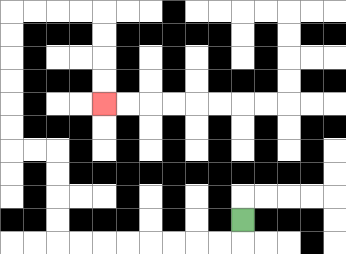{'start': '[10, 9]', 'end': '[4, 4]', 'path_directions': 'D,L,L,L,L,L,L,L,L,U,U,U,U,L,L,U,U,U,U,U,U,R,R,R,R,D,D,D,D', 'path_coordinates': '[[10, 9], [10, 10], [9, 10], [8, 10], [7, 10], [6, 10], [5, 10], [4, 10], [3, 10], [2, 10], [2, 9], [2, 8], [2, 7], [2, 6], [1, 6], [0, 6], [0, 5], [0, 4], [0, 3], [0, 2], [0, 1], [0, 0], [1, 0], [2, 0], [3, 0], [4, 0], [4, 1], [4, 2], [4, 3], [4, 4]]'}